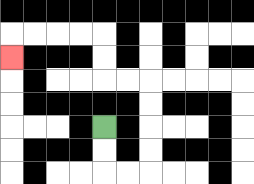{'start': '[4, 5]', 'end': '[0, 2]', 'path_directions': 'D,D,R,R,U,U,U,U,L,L,U,U,L,L,L,L,D', 'path_coordinates': '[[4, 5], [4, 6], [4, 7], [5, 7], [6, 7], [6, 6], [6, 5], [6, 4], [6, 3], [5, 3], [4, 3], [4, 2], [4, 1], [3, 1], [2, 1], [1, 1], [0, 1], [0, 2]]'}